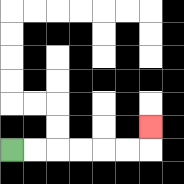{'start': '[0, 6]', 'end': '[6, 5]', 'path_directions': 'R,R,R,R,R,R,U', 'path_coordinates': '[[0, 6], [1, 6], [2, 6], [3, 6], [4, 6], [5, 6], [6, 6], [6, 5]]'}